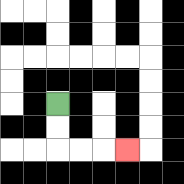{'start': '[2, 4]', 'end': '[5, 6]', 'path_directions': 'D,D,R,R,R', 'path_coordinates': '[[2, 4], [2, 5], [2, 6], [3, 6], [4, 6], [5, 6]]'}